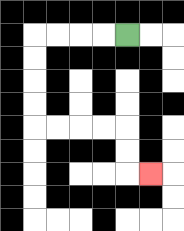{'start': '[5, 1]', 'end': '[6, 7]', 'path_directions': 'L,L,L,L,D,D,D,D,R,R,R,R,D,D,R', 'path_coordinates': '[[5, 1], [4, 1], [3, 1], [2, 1], [1, 1], [1, 2], [1, 3], [1, 4], [1, 5], [2, 5], [3, 5], [4, 5], [5, 5], [5, 6], [5, 7], [6, 7]]'}